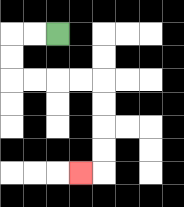{'start': '[2, 1]', 'end': '[3, 7]', 'path_directions': 'L,L,D,D,R,R,R,R,D,D,D,D,L', 'path_coordinates': '[[2, 1], [1, 1], [0, 1], [0, 2], [0, 3], [1, 3], [2, 3], [3, 3], [4, 3], [4, 4], [4, 5], [4, 6], [4, 7], [3, 7]]'}